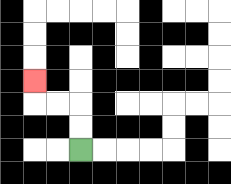{'start': '[3, 6]', 'end': '[1, 3]', 'path_directions': 'U,U,L,L,U', 'path_coordinates': '[[3, 6], [3, 5], [3, 4], [2, 4], [1, 4], [1, 3]]'}